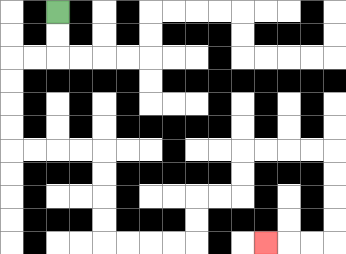{'start': '[2, 0]', 'end': '[11, 10]', 'path_directions': 'D,D,L,L,D,D,D,D,R,R,R,R,D,D,D,D,R,R,R,R,U,U,R,R,U,U,R,R,R,R,D,D,D,D,L,L,L', 'path_coordinates': '[[2, 0], [2, 1], [2, 2], [1, 2], [0, 2], [0, 3], [0, 4], [0, 5], [0, 6], [1, 6], [2, 6], [3, 6], [4, 6], [4, 7], [4, 8], [4, 9], [4, 10], [5, 10], [6, 10], [7, 10], [8, 10], [8, 9], [8, 8], [9, 8], [10, 8], [10, 7], [10, 6], [11, 6], [12, 6], [13, 6], [14, 6], [14, 7], [14, 8], [14, 9], [14, 10], [13, 10], [12, 10], [11, 10]]'}